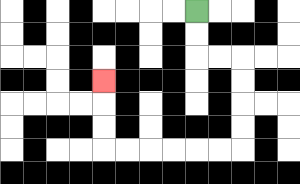{'start': '[8, 0]', 'end': '[4, 3]', 'path_directions': 'D,D,R,R,D,D,D,D,L,L,L,L,L,L,U,U,U', 'path_coordinates': '[[8, 0], [8, 1], [8, 2], [9, 2], [10, 2], [10, 3], [10, 4], [10, 5], [10, 6], [9, 6], [8, 6], [7, 6], [6, 6], [5, 6], [4, 6], [4, 5], [4, 4], [4, 3]]'}